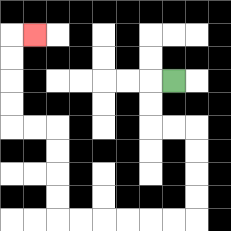{'start': '[7, 3]', 'end': '[1, 1]', 'path_directions': 'L,D,D,R,R,D,D,D,D,L,L,L,L,L,L,U,U,U,U,L,L,U,U,U,U,R', 'path_coordinates': '[[7, 3], [6, 3], [6, 4], [6, 5], [7, 5], [8, 5], [8, 6], [8, 7], [8, 8], [8, 9], [7, 9], [6, 9], [5, 9], [4, 9], [3, 9], [2, 9], [2, 8], [2, 7], [2, 6], [2, 5], [1, 5], [0, 5], [0, 4], [0, 3], [0, 2], [0, 1], [1, 1]]'}